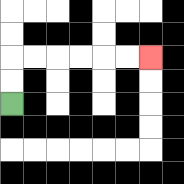{'start': '[0, 4]', 'end': '[6, 2]', 'path_directions': 'U,U,R,R,R,R,R,R', 'path_coordinates': '[[0, 4], [0, 3], [0, 2], [1, 2], [2, 2], [3, 2], [4, 2], [5, 2], [6, 2]]'}